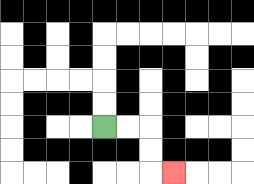{'start': '[4, 5]', 'end': '[7, 7]', 'path_directions': 'R,R,D,D,R', 'path_coordinates': '[[4, 5], [5, 5], [6, 5], [6, 6], [6, 7], [7, 7]]'}